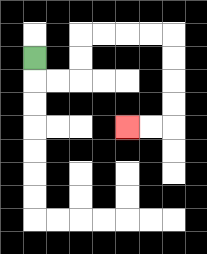{'start': '[1, 2]', 'end': '[5, 5]', 'path_directions': 'D,R,R,U,U,R,R,R,R,D,D,D,D,L,L', 'path_coordinates': '[[1, 2], [1, 3], [2, 3], [3, 3], [3, 2], [3, 1], [4, 1], [5, 1], [6, 1], [7, 1], [7, 2], [7, 3], [7, 4], [7, 5], [6, 5], [5, 5]]'}